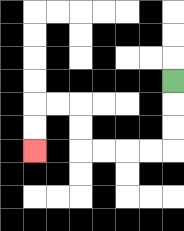{'start': '[7, 3]', 'end': '[1, 6]', 'path_directions': 'D,D,D,L,L,L,L,U,U,L,L,D,D', 'path_coordinates': '[[7, 3], [7, 4], [7, 5], [7, 6], [6, 6], [5, 6], [4, 6], [3, 6], [3, 5], [3, 4], [2, 4], [1, 4], [1, 5], [1, 6]]'}